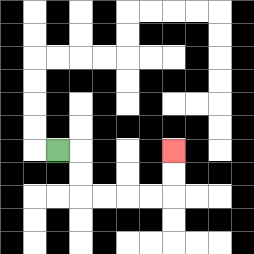{'start': '[2, 6]', 'end': '[7, 6]', 'path_directions': 'R,D,D,R,R,R,R,U,U', 'path_coordinates': '[[2, 6], [3, 6], [3, 7], [3, 8], [4, 8], [5, 8], [6, 8], [7, 8], [7, 7], [7, 6]]'}